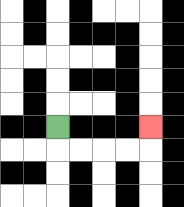{'start': '[2, 5]', 'end': '[6, 5]', 'path_directions': 'D,R,R,R,R,U', 'path_coordinates': '[[2, 5], [2, 6], [3, 6], [4, 6], [5, 6], [6, 6], [6, 5]]'}